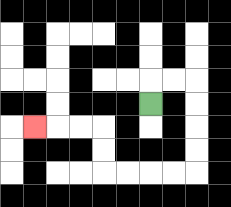{'start': '[6, 4]', 'end': '[1, 5]', 'path_directions': 'U,R,R,D,D,D,D,L,L,L,L,U,U,L,L,L', 'path_coordinates': '[[6, 4], [6, 3], [7, 3], [8, 3], [8, 4], [8, 5], [8, 6], [8, 7], [7, 7], [6, 7], [5, 7], [4, 7], [4, 6], [4, 5], [3, 5], [2, 5], [1, 5]]'}